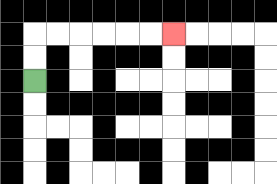{'start': '[1, 3]', 'end': '[7, 1]', 'path_directions': 'U,U,R,R,R,R,R,R', 'path_coordinates': '[[1, 3], [1, 2], [1, 1], [2, 1], [3, 1], [4, 1], [5, 1], [6, 1], [7, 1]]'}